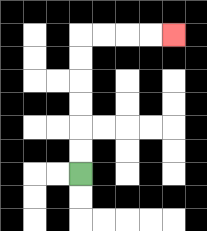{'start': '[3, 7]', 'end': '[7, 1]', 'path_directions': 'U,U,U,U,U,U,R,R,R,R', 'path_coordinates': '[[3, 7], [3, 6], [3, 5], [3, 4], [3, 3], [3, 2], [3, 1], [4, 1], [5, 1], [6, 1], [7, 1]]'}